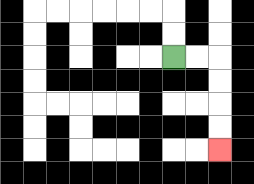{'start': '[7, 2]', 'end': '[9, 6]', 'path_directions': 'R,R,D,D,D,D', 'path_coordinates': '[[7, 2], [8, 2], [9, 2], [9, 3], [9, 4], [9, 5], [9, 6]]'}